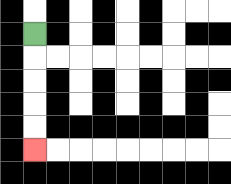{'start': '[1, 1]', 'end': '[1, 6]', 'path_directions': 'D,D,D,D,D', 'path_coordinates': '[[1, 1], [1, 2], [1, 3], [1, 4], [1, 5], [1, 6]]'}